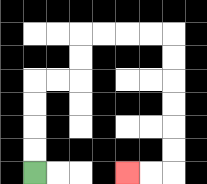{'start': '[1, 7]', 'end': '[5, 7]', 'path_directions': 'U,U,U,U,R,R,U,U,R,R,R,R,D,D,D,D,D,D,L,L', 'path_coordinates': '[[1, 7], [1, 6], [1, 5], [1, 4], [1, 3], [2, 3], [3, 3], [3, 2], [3, 1], [4, 1], [5, 1], [6, 1], [7, 1], [7, 2], [7, 3], [7, 4], [7, 5], [7, 6], [7, 7], [6, 7], [5, 7]]'}